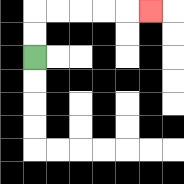{'start': '[1, 2]', 'end': '[6, 0]', 'path_directions': 'U,U,R,R,R,R,R', 'path_coordinates': '[[1, 2], [1, 1], [1, 0], [2, 0], [3, 0], [4, 0], [5, 0], [6, 0]]'}